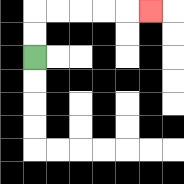{'start': '[1, 2]', 'end': '[6, 0]', 'path_directions': 'U,U,R,R,R,R,R', 'path_coordinates': '[[1, 2], [1, 1], [1, 0], [2, 0], [3, 0], [4, 0], [5, 0], [6, 0]]'}